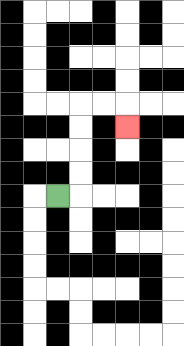{'start': '[2, 8]', 'end': '[5, 5]', 'path_directions': 'R,U,U,U,U,R,R,D', 'path_coordinates': '[[2, 8], [3, 8], [3, 7], [3, 6], [3, 5], [3, 4], [4, 4], [5, 4], [5, 5]]'}